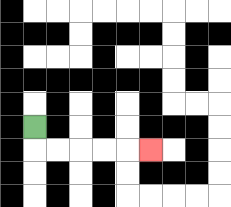{'start': '[1, 5]', 'end': '[6, 6]', 'path_directions': 'D,R,R,R,R,R', 'path_coordinates': '[[1, 5], [1, 6], [2, 6], [3, 6], [4, 6], [5, 6], [6, 6]]'}